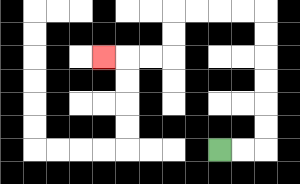{'start': '[9, 6]', 'end': '[4, 2]', 'path_directions': 'R,R,U,U,U,U,U,U,L,L,L,L,D,D,L,L,L', 'path_coordinates': '[[9, 6], [10, 6], [11, 6], [11, 5], [11, 4], [11, 3], [11, 2], [11, 1], [11, 0], [10, 0], [9, 0], [8, 0], [7, 0], [7, 1], [7, 2], [6, 2], [5, 2], [4, 2]]'}